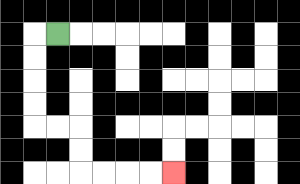{'start': '[2, 1]', 'end': '[7, 7]', 'path_directions': 'L,D,D,D,D,R,R,D,D,R,R,R,R', 'path_coordinates': '[[2, 1], [1, 1], [1, 2], [1, 3], [1, 4], [1, 5], [2, 5], [3, 5], [3, 6], [3, 7], [4, 7], [5, 7], [6, 7], [7, 7]]'}